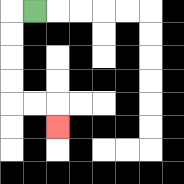{'start': '[1, 0]', 'end': '[2, 5]', 'path_directions': 'L,D,D,D,D,R,R,D', 'path_coordinates': '[[1, 0], [0, 0], [0, 1], [0, 2], [0, 3], [0, 4], [1, 4], [2, 4], [2, 5]]'}